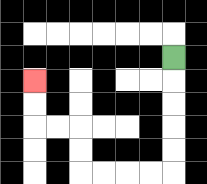{'start': '[7, 2]', 'end': '[1, 3]', 'path_directions': 'D,D,D,D,D,L,L,L,L,U,U,L,L,U,U', 'path_coordinates': '[[7, 2], [7, 3], [7, 4], [7, 5], [7, 6], [7, 7], [6, 7], [5, 7], [4, 7], [3, 7], [3, 6], [3, 5], [2, 5], [1, 5], [1, 4], [1, 3]]'}